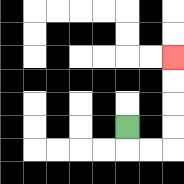{'start': '[5, 5]', 'end': '[7, 2]', 'path_directions': 'D,R,R,U,U,U,U', 'path_coordinates': '[[5, 5], [5, 6], [6, 6], [7, 6], [7, 5], [7, 4], [7, 3], [7, 2]]'}